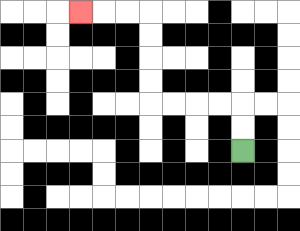{'start': '[10, 6]', 'end': '[3, 0]', 'path_directions': 'U,U,L,L,L,L,U,U,U,U,L,L,L', 'path_coordinates': '[[10, 6], [10, 5], [10, 4], [9, 4], [8, 4], [7, 4], [6, 4], [6, 3], [6, 2], [6, 1], [6, 0], [5, 0], [4, 0], [3, 0]]'}